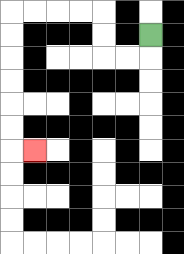{'start': '[6, 1]', 'end': '[1, 6]', 'path_directions': 'D,L,L,U,U,L,L,L,L,D,D,D,D,D,D,R', 'path_coordinates': '[[6, 1], [6, 2], [5, 2], [4, 2], [4, 1], [4, 0], [3, 0], [2, 0], [1, 0], [0, 0], [0, 1], [0, 2], [0, 3], [0, 4], [0, 5], [0, 6], [1, 6]]'}